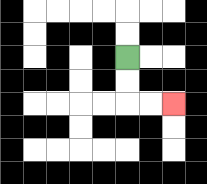{'start': '[5, 2]', 'end': '[7, 4]', 'path_directions': 'D,D,R,R', 'path_coordinates': '[[5, 2], [5, 3], [5, 4], [6, 4], [7, 4]]'}